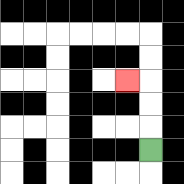{'start': '[6, 6]', 'end': '[5, 3]', 'path_directions': 'U,U,U,L', 'path_coordinates': '[[6, 6], [6, 5], [6, 4], [6, 3], [5, 3]]'}